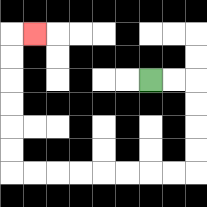{'start': '[6, 3]', 'end': '[1, 1]', 'path_directions': 'R,R,D,D,D,D,L,L,L,L,L,L,L,L,U,U,U,U,U,U,R', 'path_coordinates': '[[6, 3], [7, 3], [8, 3], [8, 4], [8, 5], [8, 6], [8, 7], [7, 7], [6, 7], [5, 7], [4, 7], [3, 7], [2, 7], [1, 7], [0, 7], [0, 6], [0, 5], [0, 4], [0, 3], [0, 2], [0, 1], [1, 1]]'}